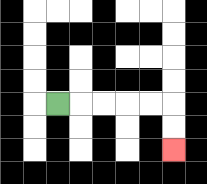{'start': '[2, 4]', 'end': '[7, 6]', 'path_directions': 'R,R,R,R,R,D,D', 'path_coordinates': '[[2, 4], [3, 4], [4, 4], [5, 4], [6, 4], [7, 4], [7, 5], [7, 6]]'}